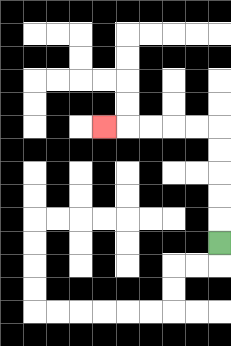{'start': '[9, 10]', 'end': '[4, 5]', 'path_directions': 'U,U,U,U,U,L,L,L,L,L', 'path_coordinates': '[[9, 10], [9, 9], [9, 8], [9, 7], [9, 6], [9, 5], [8, 5], [7, 5], [6, 5], [5, 5], [4, 5]]'}